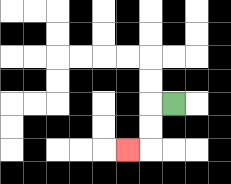{'start': '[7, 4]', 'end': '[5, 6]', 'path_directions': 'L,D,D,L', 'path_coordinates': '[[7, 4], [6, 4], [6, 5], [6, 6], [5, 6]]'}